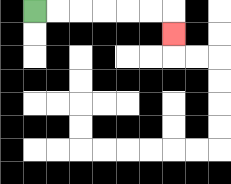{'start': '[1, 0]', 'end': '[7, 1]', 'path_directions': 'R,R,R,R,R,R,D', 'path_coordinates': '[[1, 0], [2, 0], [3, 0], [4, 0], [5, 0], [6, 0], [7, 0], [7, 1]]'}